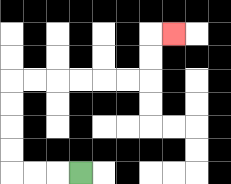{'start': '[3, 7]', 'end': '[7, 1]', 'path_directions': 'L,L,L,U,U,U,U,R,R,R,R,R,R,U,U,R', 'path_coordinates': '[[3, 7], [2, 7], [1, 7], [0, 7], [0, 6], [0, 5], [0, 4], [0, 3], [1, 3], [2, 3], [3, 3], [4, 3], [5, 3], [6, 3], [6, 2], [6, 1], [7, 1]]'}